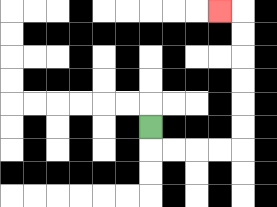{'start': '[6, 5]', 'end': '[9, 0]', 'path_directions': 'D,R,R,R,R,U,U,U,U,U,U,L', 'path_coordinates': '[[6, 5], [6, 6], [7, 6], [8, 6], [9, 6], [10, 6], [10, 5], [10, 4], [10, 3], [10, 2], [10, 1], [10, 0], [9, 0]]'}